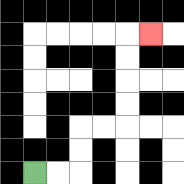{'start': '[1, 7]', 'end': '[6, 1]', 'path_directions': 'R,R,U,U,R,R,U,U,U,U,R', 'path_coordinates': '[[1, 7], [2, 7], [3, 7], [3, 6], [3, 5], [4, 5], [5, 5], [5, 4], [5, 3], [5, 2], [5, 1], [6, 1]]'}